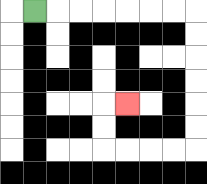{'start': '[1, 0]', 'end': '[5, 4]', 'path_directions': 'R,R,R,R,R,R,R,D,D,D,D,D,D,L,L,L,L,U,U,R', 'path_coordinates': '[[1, 0], [2, 0], [3, 0], [4, 0], [5, 0], [6, 0], [7, 0], [8, 0], [8, 1], [8, 2], [8, 3], [8, 4], [8, 5], [8, 6], [7, 6], [6, 6], [5, 6], [4, 6], [4, 5], [4, 4], [5, 4]]'}